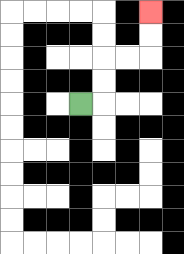{'start': '[3, 4]', 'end': '[6, 0]', 'path_directions': 'R,U,U,R,R,U,U', 'path_coordinates': '[[3, 4], [4, 4], [4, 3], [4, 2], [5, 2], [6, 2], [6, 1], [6, 0]]'}